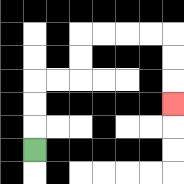{'start': '[1, 6]', 'end': '[7, 4]', 'path_directions': 'U,U,U,R,R,U,U,R,R,R,R,D,D,D', 'path_coordinates': '[[1, 6], [1, 5], [1, 4], [1, 3], [2, 3], [3, 3], [3, 2], [3, 1], [4, 1], [5, 1], [6, 1], [7, 1], [7, 2], [7, 3], [7, 4]]'}